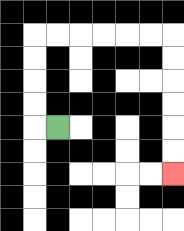{'start': '[2, 5]', 'end': '[7, 7]', 'path_directions': 'L,U,U,U,U,R,R,R,R,R,R,D,D,D,D,D,D', 'path_coordinates': '[[2, 5], [1, 5], [1, 4], [1, 3], [1, 2], [1, 1], [2, 1], [3, 1], [4, 1], [5, 1], [6, 1], [7, 1], [7, 2], [7, 3], [7, 4], [7, 5], [7, 6], [7, 7]]'}